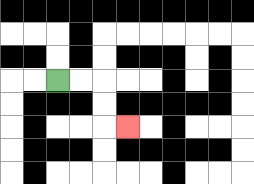{'start': '[2, 3]', 'end': '[5, 5]', 'path_directions': 'R,R,D,D,R', 'path_coordinates': '[[2, 3], [3, 3], [4, 3], [4, 4], [4, 5], [5, 5]]'}